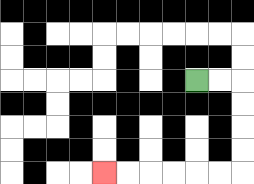{'start': '[8, 3]', 'end': '[4, 7]', 'path_directions': 'R,R,D,D,D,D,L,L,L,L,L,L', 'path_coordinates': '[[8, 3], [9, 3], [10, 3], [10, 4], [10, 5], [10, 6], [10, 7], [9, 7], [8, 7], [7, 7], [6, 7], [5, 7], [4, 7]]'}